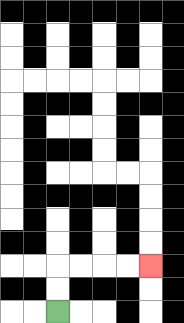{'start': '[2, 13]', 'end': '[6, 11]', 'path_directions': 'U,U,R,R,R,R', 'path_coordinates': '[[2, 13], [2, 12], [2, 11], [3, 11], [4, 11], [5, 11], [6, 11]]'}